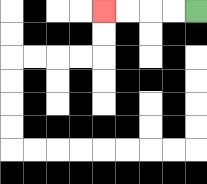{'start': '[8, 0]', 'end': '[4, 0]', 'path_directions': 'L,L,L,L', 'path_coordinates': '[[8, 0], [7, 0], [6, 0], [5, 0], [4, 0]]'}